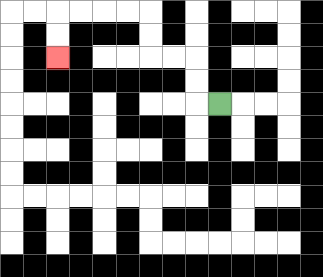{'start': '[9, 4]', 'end': '[2, 2]', 'path_directions': 'L,U,U,L,L,U,U,L,L,L,L,D,D', 'path_coordinates': '[[9, 4], [8, 4], [8, 3], [8, 2], [7, 2], [6, 2], [6, 1], [6, 0], [5, 0], [4, 0], [3, 0], [2, 0], [2, 1], [2, 2]]'}